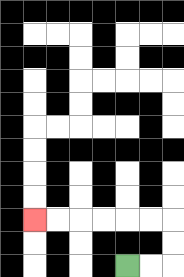{'start': '[5, 11]', 'end': '[1, 9]', 'path_directions': 'R,R,U,U,L,L,L,L,L,L', 'path_coordinates': '[[5, 11], [6, 11], [7, 11], [7, 10], [7, 9], [6, 9], [5, 9], [4, 9], [3, 9], [2, 9], [1, 9]]'}